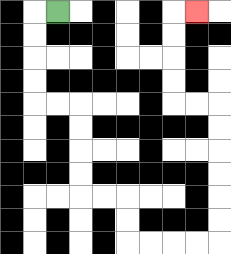{'start': '[2, 0]', 'end': '[8, 0]', 'path_directions': 'L,D,D,D,D,R,R,D,D,D,D,R,R,D,D,R,R,R,R,U,U,U,U,U,U,L,L,U,U,U,U,R', 'path_coordinates': '[[2, 0], [1, 0], [1, 1], [1, 2], [1, 3], [1, 4], [2, 4], [3, 4], [3, 5], [3, 6], [3, 7], [3, 8], [4, 8], [5, 8], [5, 9], [5, 10], [6, 10], [7, 10], [8, 10], [9, 10], [9, 9], [9, 8], [9, 7], [9, 6], [9, 5], [9, 4], [8, 4], [7, 4], [7, 3], [7, 2], [7, 1], [7, 0], [8, 0]]'}